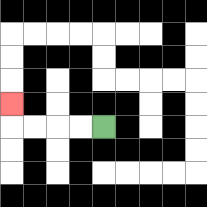{'start': '[4, 5]', 'end': '[0, 4]', 'path_directions': 'L,L,L,L,U', 'path_coordinates': '[[4, 5], [3, 5], [2, 5], [1, 5], [0, 5], [0, 4]]'}